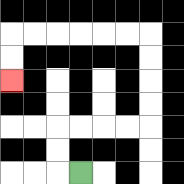{'start': '[3, 7]', 'end': '[0, 3]', 'path_directions': 'L,U,U,R,R,R,R,U,U,U,U,L,L,L,L,L,L,D,D', 'path_coordinates': '[[3, 7], [2, 7], [2, 6], [2, 5], [3, 5], [4, 5], [5, 5], [6, 5], [6, 4], [6, 3], [6, 2], [6, 1], [5, 1], [4, 1], [3, 1], [2, 1], [1, 1], [0, 1], [0, 2], [0, 3]]'}